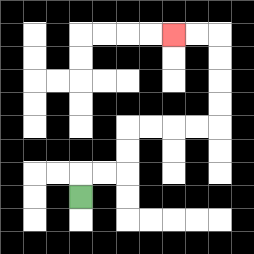{'start': '[3, 8]', 'end': '[7, 1]', 'path_directions': 'U,R,R,U,U,R,R,R,R,U,U,U,U,L,L', 'path_coordinates': '[[3, 8], [3, 7], [4, 7], [5, 7], [5, 6], [5, 5], [6, 5], [7, 5], [8, 5], [9, 5], [9, 4], [9, 3], [9, 2], [9, 1], [8, 1], [7, 1]]'}